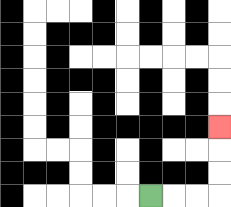{'start': '[6, 8]', 'end': '[9, 5]', 'path_directions': 'R,R,R,U,U,U', 'path_coordinates': '[[6, 8], [7, 8], [8, 8], [9, 8], [9, 7], [9, 6], [9, 5]]'}